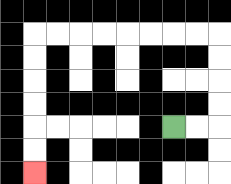{'start': '[7, 5]', 'end': '[1, 7]', 'path_directions': 'R,R,U,U,U,U,L,L,L,L,L,L,L,L,D,D,D,D,D,D', 'path_coordinates': '[[7, 5], [8, 5], [9, 5], [9, 4], [9, 3], [9, 2], [9, 1], [8, 1], [7, 1], [6, 1], [5, 1], [4, 1], [3, 1], [2, 1], [1, 1], [1, 2], [1, 3], [1, 4], [1, 5], [1, 6], [1, 7]]'}